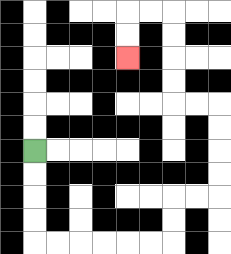{'start': '[1, 6]', 'end': '[5, 2]', 'path_directions': 'D,D,D,D,R,R,R,R,R,R,U,U,R,R,U,U,U,U,L,L,U,U,U,U,L,L,D,D', 'path_coordinates': '[[1, 6], [1, 7], [1, 8], [1, 9], [1, 10], [2, 10], [3, 10], [4, 10], [5, 10], [6, 10], [7, 10], [7, 9], [7, 8], [8, 8], [9, 8], [9, 7], [9, 6], [9, 5], [9, 4], [8, 4], [7, 4], [7, 3], [7, 2], [7, 1], [7, 0], [6, 0], [5, 0], [5, 1], [5, 2]]'}